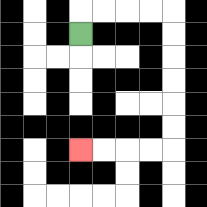{'start': '[3, 1]', 'end': '[3, 6]', 'path_directions': 'U,R,R,R,R,D,D,D,D,D,D,L,L,L,L', 'path_coordinates': '[[3, 1], [3, 0], [4, 0], [5, 0], [6, 0], [7, 0], [7, 1], [7, 2], [7, 3], [7, 4], [7, 5], [7, 6], [6, 6], [5, 6], [4, 6], [3, 6]]'}